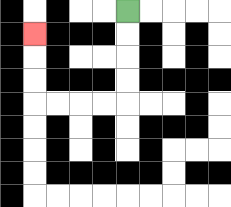{'start': '[5, 0]', 'end': '[1, 1]', 'path_directions': 'D,D,D,D,L,L,L,L,U,U,U', 'path_coordinates': '[[5, 0], [5, 1], [5, 2], [5, 3], [5, 4], [4, 4], [3, 4], [2, 4], [1, 4], [1, 3], [1, 2], [1, 1]]'}